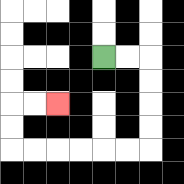{'start': '[4, 2]', 'end': '[2, 4]', 'path_directions': 'R,R,D,D,D,D,L,L,L,L,L,L,U,U,R,R', 'path_coordinates': '[[4, 2], [5, 2], [6, 2], [6, 3], [6, 4], [6, 5], [6, 6], [5, 6], [4, 6], [3, 6], [2, 6], [1, 6], [0, 6], [0, 5], [0, 4], [1, 4], [2, 4]]'}